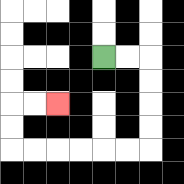{'start': '[4, 2]', 'end': '[2, 4]', 'path_directions': 'R,R,D,D,D,D,L,L,L,L,L,L,U,U,R,R', 'path_coordinates': '[[4, 2], [5, 2], [6, 2], [6, 3], [6, 4], [6, 5], [6, 6], [5, 6], [4, 6], [3, 6], [2, 6], [1, 6], [0, 6], [0, 5], [0, 4], [1, 4], [2, 4]]'}